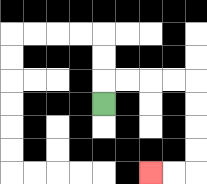{'start': '[4, 4]', 'end': '[6, 7]', 'path_directions': 'U,R,R,R,R,D,D,D,D,L,L', 'path_coordinates': '[[4, 4], [4, 3], [5, 3], [6, 3], [7, 3], [8, 3], [8, 4], [8, 5], [8, 6], [8, 7], [7, 7], [6, 7]]'}